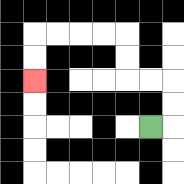{'start': '[6, 5]', 'end': '[1, 3]', 'path_directions': 'R,U,U,L,L,U,U,L,L,L,L,D,D', 'path_coordinates': '[[6, 5], [7, 5], [7, 4], [7, 3], [6, 3], [5, 3], [5, 2], [5, 1], [4, 1], [3, 1], [2, 1], [1, 1], [1, 2], [1, 3]]'}